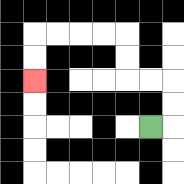{'start': '[6, 5]', 'end': '[1, 3]', 'path_directions': 'R,U,U,L,L,U,U,L,L,L,L,D,D', 'path_coordinates': '[[6, 5], [7, 5], [7, 4], [7, 3], [6, 3], [5, 3], [5, 2], [5, 1], [4, 1], [3, 1], [2, 1], [1, 1], [1, 2], [1, 3]]'}